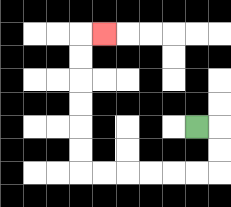{'start': '[8, 5]', 'end': '[4, 1]', 'path_directions': 'R,D,D,L,L,L,L,L,L,U,U,U,U,U,U,R', 'path_coordinates': '[[8, 5], [9, 5], [9, 6], [9, 7], [8, 7], [7, 7], [6, 7], [5, 7], [4, 7], [3, 7], [3, 6], [3, 5], [3, 4], [3, 3], [3, 2], [3, 1], [4, 1]]'}